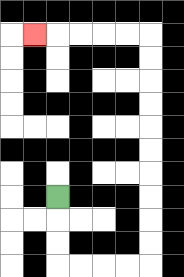{'start': '[2, 8]', 'end': '[1, 1]', 'path_directions': 'D,D,D,R,R,R,R,U,U,U,U,U,U,U,U,U,U,L,L,L,L,L', 'path_coordinates': '[[2, 8], [2, 9], [2, 10], [2, 11], [3, 11], [4, 11], [5, 11], [6, 11], [6, 10], [6, 9], [6, 8], [6, 7], [6, 6], [6, 5], [6, 4], [6, 3], [6, 2], [6, 1], [5, 1], [4, 1], [3, 1], [2, 1], [1, 1]]'}